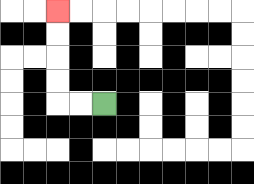{'start': '[4, 4]', 'end': '[2, 0]', 'path_directions': 'L,L,U,U,U,U', 'path_coordinates': '[[4, 4], [3, 4], [2, 4], [2, 3], [2, 2], [2, 1], [2, 0]]'}